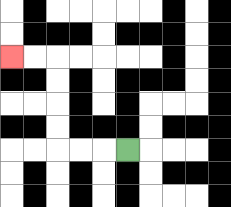{'start': '[5, 6]', 'end': '[0, 2]', 'path_directions': 'L,L,L,U,U,U,U,L,L', 'path_coordinates': '[[5, 6], [4, 6], [3, 6], [2, 6], [2, 5], [2, 4], [2, 3], [2, 2], [1, 2], [0, 2]]'}